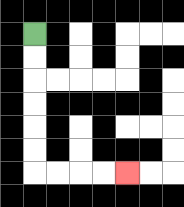{'start': '[1, 1]', 'end': '[5, 7]', 'path_directions': 'D,D,D,D,D,D,R,R,R,R', 'path_coordinates': '[[1, 1], [1, 2], [1, 3], [1, 4], [1, 5], [1, 6], [1, 7], [2, 7], [3, 7], [4, 7], [5, 7]]'}